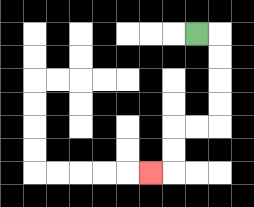{'start': '[8, 1]', 'end': '[6, 7]', 'path_directions': 'R,D,D,D,D,L,L,D,D,L', 'path_coordinates': '[[8, 1], [9, 1], [9, 2], [9, 3], [9, 4], [9, 5], [8, 5], [7, 5], [7, 6], [7, 7], [6, 7]]'}